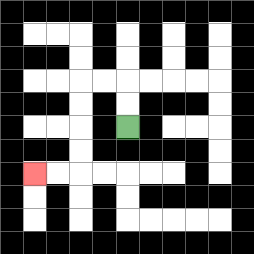{'start': '[5, 5]', 'end': '[1, 7]', 'path_directions': 'U,U,L,L,D,D,D,D,L,L', 'path_coordinates': '[[5, 5], [5, 4], [5, 3], [4, 3], [3, 3], [3, 4], [3, 5], [3, 6], [3, 7], [2, 7], [1, 7]]'}